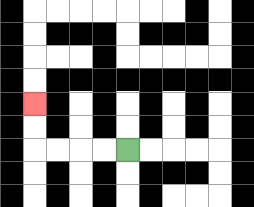{'start': '[5, 6]', 'end': '[1, 4]', 'path_directions': 'L,L,L,L,U,U', 'path_coordinates': '[[5, 6], [4, 6], [3, 6], [2, 6], [1, 6], [1, 5], [1, 4]]'}